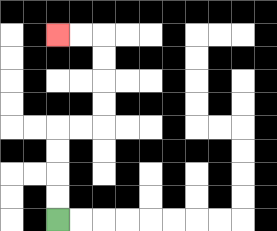{'start': '[2, 9]', 'end': '[2, 1]', 'path_directions': 'U,U,U,U,R,R,U,U,U,U,L,L', 'path_coordinates': '[[2, 9], [2, 8], [2, 7], [2, 6], [2, 5], [3, 5], [4, 5], [4, 4], [4, 3], [4, 2], [4, 1], [3, 1], [2, 1]]'}